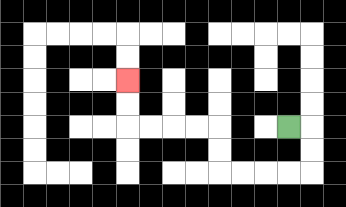{'start': '[12, 5]', 'end': '[5, 3]', 'path_directions': 'R,D,D,L,L,L,L,U,U,L,L,L,L,U,U', 'path_coordinates': '[[12, 5], [13, 5], [13, 6], [13, 7], [12, 7], [11, 7], [10, 7], [9, 7], [9, 6], [9, 5], [8, 5], [7, 5], [6, 5], [5, 5], [5, 4], [5, 3]]'}